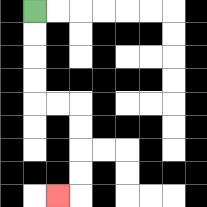{'start': '[1, 0]', 'end': '[2, 8]', 'path_directions': 'D,D,D,D,R,R,D,D,D,D,L', 'path_coordinates': '[[1, 0], [1, 1], [1, 2], [1, 3], [1, 4], [2, 4], [3, 4], [3, 5], [3, 6], [3, 7], [3, 8], [2, 8]]'}